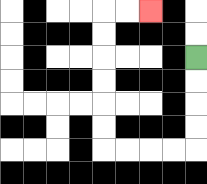{'start': '[8, 2]', 'end': '[6, 0]', 'path_directions': 'D,D,D,D,L,L,L,L,U,U,U,U,U,U,R,R', 'path_coordinates': '[[8, 2], [8, 3], [8, 4], [8, 5], [8, 6], [7, 6], [6, 6], [5, 6], [4, 6], [4, 5], [4, 4], [4, 3], [4, 2], [4, 1], [4, 0], [5, 0], [6, 0]]'}